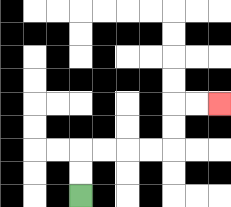{'start': '[3, 8]', 'end': '[9, 4]', 'path_directions': 'U,U,R,R,R,R,U,U,R,R', 'path_coordinates': '[[3, 8], [3, 7], [3, 6], [4, 6], [5, 6], [6, 6], [7, 6], [7, 5], [7, 4], [8, 4], [9, 4]]'}